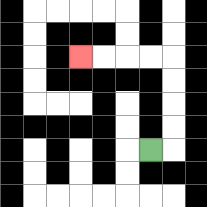{'start': '[6, 6]', 'end': '[3, 2]', 'path_directions': 'R,U,U,U,U,L,L,L,L', 'path_coordinates': '[[6, 6], [7, 6], [7, 5], [7, 4], [7, 3], [7, 2], [6, 2], [5, 2], [4, 2], [3, 2]]'}